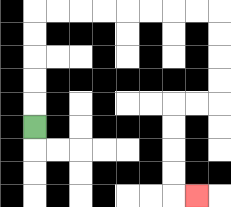{'start': '[1, 5]', 'end': '[8, 8]', 'path_directions': 'U,U,U,U,U,R,R,R,R,R,R,R,R,D,D,D,D,L,L,D,D,D,D,R', 'path_coordinates': '[[1, 5], [1, 4], [1, 3], [1, 2], [1, 1], [1, 0], [2, 0], [3, 0], [4, 0], [5, 0], [6, 0], [7, 0], [8, 0], [9, 0], [9, 1], [9, 2], [9, 3], [9, 4], [8, 4], [7, 4], [7, 5], [7, 6], [7, 7], [7, 8], [8, 8]]'}